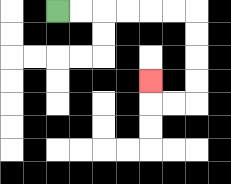{'start': '[2, 0]', 'end': '[6, 3]', 'path_directions': 'R,R,R,R,R,R,D,D,D,D,L,L,U', 'path_coordinates': '[[2, 0], [3, 0], [4, 0], [5, 0], [6, 0], [7, 0], [8, 0], [8, 1], [8, 2], [8, 3], [8, 4], [7, 4], [6, 4], [6, 3]]'}